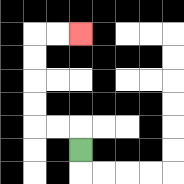{'start': '[3, 6]', 'end': '[3, 1]', 'path_directions': 'U,L,L,U,U,U,U,R,R', 'path_coordinates': '[[3, 6], [3, 5], [2, 5], [1, 5], [1, 4], [1, 3], [1, 2], [1, 1], [2, 1], [3, 1]]'}